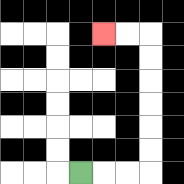{'start': '[3, 7]', 'end': '[4, 1]', 'path_directions': 'R,R,R,U,U,U,U,U,U,L,L', 'path_coordinates': '[[3, 7], [4, 7], [5, 7], [6, 7], [6, 6], [6, 5], [6, 4], [6, 3], [6, 2], [6, 1], [5, 1], [4, 1]]'}